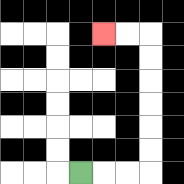{'start': '[3, 7]', 'end': '[4, 1]', 'path_directions': 'R,R,R,U,U,U,U,U,U,L,L', 'path_coordinates': '[[3, 7], [4, 7], [5, 7], [6, 7], [6, 6], [6, 5], [6, 4], [6, 3], [6, 2], [6, 1], [5, 1], [4, 1]]'}